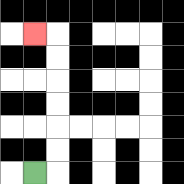{'start': '[1, 7]', 'end': '[1, 1]', 'path_directions': 'R,U,U,U,U,U,U,L', 'path_coordinates': '[[1, 7], [2, 7], [2, 6], [2, 5], [2, 4], [2, 3], [2, 2], [2, 1], [1, 1]]'}